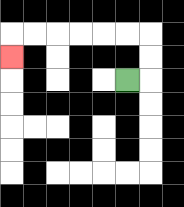{'start': '[5, 3]', 'end': '[0, 2]', 'path_directions': 'R,U,U,L,L,L,L,L,L,D', 'path_coordinates': '[[5, 3], [6, 3], [6, 2], [6, 1], [5, 1], [4, 1], [3, 1], [2, 1], [1, 1], [0, 1], [0, 2]]'}